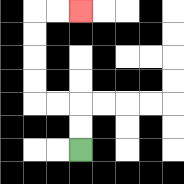{'start': '[3, 6]', 'end': '[3, 0]', 'path_directions': 'U,U,L,L,U,U,U,U,R,R', 'path_coordinates': '[[3, 6], [3, 5], [3, 4], [2, 4], [1, 4], [1, 3], [1, 2], [1, 1], [1, 0], [2, 0], [3, 0]]'}